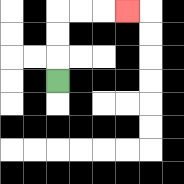{'start': '[2, 3]', 'end': '[5, 0]', 'path_directions': 'U,U,U,R,R,R', 'path_coordinates': '[[2, 3], [2, 2], [2, 1], [2, 0], [3, 0], [4, 0], [5, 0]]'}